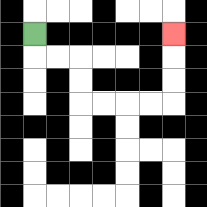{'start': '[1, 1]', 'end': '[7, 1]', 'path_directions': 'D,R,R,D,D,R,R,R,R,U,U,U', 'path_coordinates': '[[1, 1], [1, 2], [2, 2], [3, 2], [3, 3], [3, 4], [4, 4], [5, 4], [6, 4], [7, 4], [7, 3], [7, 2], [7, 1]]'}